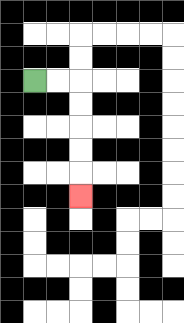{'start': '[1, 3]', 'end': '[3, 8]', 'path_directions': 'R,R,D,D,D,D,D', 'path_coordinates': '[[1, 3], [2, 3], [3, 3], [3, 4], [3, 5], [3, 6], [3, 7], [3, 8]]'}